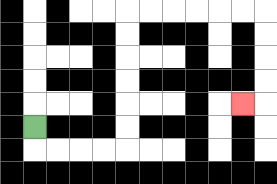{'start': '[1, 5]', 'end': '[10, 4]', 'path_directions': 'D,R,R,R,R,U,U,U,U,U,U,R,R,R,R,R,R,D,D,D,D,L', 'path_coordinates': '[[1, 5], [1, 6], [2, 6], [3, 6], [4, 6], [5, 6], [5, 5], [5, 4], [5, 3], [5, 2], [5, 1], [5, 0], [6, 0], [7, 0], [8, 0], [9, 0], [10, 0], [11, 0], [11, 1], [11, 2], [11, 3], [11, 4], [10, 4]]'}